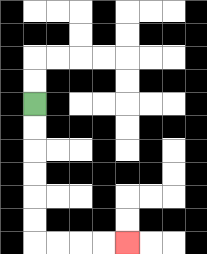{'start': '[1, 4]', 'end': '[5, 10]', 'path_directions': 'D,D,D,D,D,D,R,R,R,R', 'path_coordinates': '[[1, 4], [1, 5], [1, 6], [1, 7], [1, 8], [1, 9], [1, 10], [2, 10], [3, 10], [4, 10], [5, 10]]'}